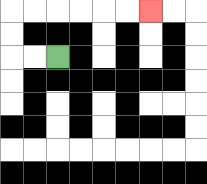{'start': '[2, 2]', 'end': '[6, 0]', 'path_directions': 'L,L,U,U,R,R,R,R,R,R', 'path_coordinates': '[[2, 2], [1, 2], [0, 2], [0, 1], [0, 0], [1, 0], [2, 0], [3, 0], [4, 0], [5, 0], [6, 0]]'}